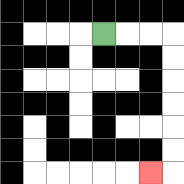{'start': '[4, 1]', 'end': '[6, 7]', 'path_directions': 'R,R,R,D,D,D,D,D,D,L', 'path_coordinates': '[[4, 1], [5, 1], [6, 1], [7, 1], [7, 2], [7, 3], [7, 4], [7, 5], [7, 6], [7, 7], [6, 7]]'}